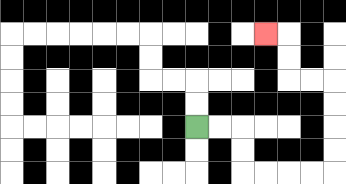{'start': '[8, 5]', 'end': '[11, 1]', 'path_directions': 'R,R,D,D,R,R,R,R,U,U,U,U,L,L,U,U,L', 'path_coordinates': '[[8, 5], [9, 5], [10, 5], [10, 6], [10, 7], [11, 7], [12, 7], [13, 7], [14, 7], [14, 6], [14, 5], [14, 4], [14, 3], [13, 3], [12, 3], [12, 2], [12, 1], [11, 1]]'}